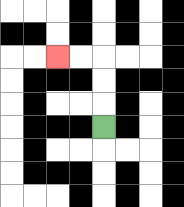{'start': '[4, 5]', 'end': '[2, 2]', 'path_directions': 'U,U,U,L,L', 'path_coordinates': '[[4, 5], [4, 4], [4, 3], [4, 2], [3, 2], [2, 2]]'}